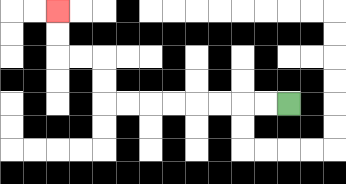{'start': '[12, 4]', 'end': '[2, 0]', 'path_directions': 'L,L,L,L,L,L,L,L,U,U,L,L,U,U', 'path_coordinates': '[[12, 4], [11, 4], [10, 4], [9, 4], [8, 4], [7, 4], [6, 4], [5, 4], [4, 4], [4, 3], [4, 2], [3, 2], [2, 2], [2, 1], [2, 0]]'}